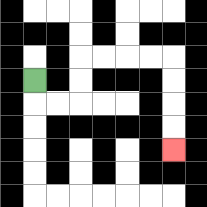{'start': '[1, 3]', 'end': '[7, 6]', 'path_directions': 'D,R,R,U,U,R,R,R,R,D,D,D,D', 'path_coordinates': '[[1, 3], [1, 4], [2, 4], [3, 4], [3, 3], [3, 2], [4, 2], [5, 2], [6, 2], [7, 2], [7, 3], [7, 4], [7, 5], [7, 6]]'}